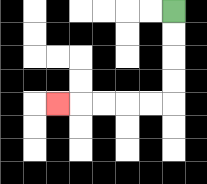{'start': '[7, 0]', 'end': '[2, 4]', 'path_directions': 'D,D,D,D,L,L,L,L,L', 'path_coordinates': '[[7, 0], [7, 1], [7, 2], [7, 3], [7, 4], [6, 4], [5, 4], [4, 4], [3, 4], [2, 4]]'}